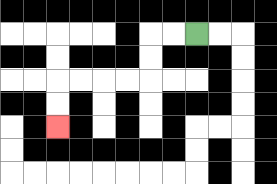{'start': '[8, 1]', 'end': '[2, 5]', 'path_directions': 'L,L,D,D,L,L,L,L,D,D', 'path_coordinates': '[[8, 1], [7, 1], [6, 1], [6, 2], [6, 3], [5, 3], [4, 3], [3, 3], [2, 3], [2, 4], [2, 5]]'}